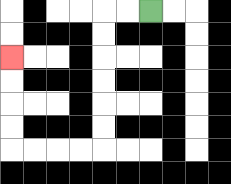{'start': '[6, 0]', 'end': '[0, 2]', 'path_directions': 'L,L,D,D,D,D,D,D,L,L,L,L,U,U,U,U', 'path_coordinates': '[[6, 0], [5, 0], [4, 0], [4, 1], [4, 2], [4, 3], [4, 4], [4, 5], [4, 6], [3, 6], [2, 6], [1, 6], [0, 6], [0, 5], [0, 4], [0, 3], [0, 2]]'}